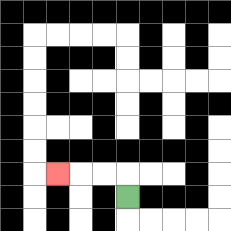{'start': '[5, 8]', 'end': '[2, 7]', 'path_directions': 'U,L,L,L', 'path_coordinates': '[[5, 8], [5, 7], [4, 7], [3, 7], [2, 7]]'}